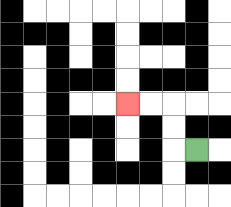{'start': '[8, 6]', 'end': '[5, 4]', 'path_directions': 'L,U,U,L,L', 'path_coordinates': '[[8, 6], [7, 6], [7, 5], [7, 4], [6, 4], [5, 4]]'}